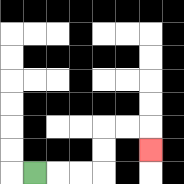{'start': '[1, 7]', 'end': '[6, 6]', 'path_directions': 'R,R,R,U,U,R,R,D', 'path_coordinates': '[[1, 7], [2, 7], [3, 7], [4, 7], [4, 6], [4, 5], [5, 5], [6, 5], [6, 6]]'}